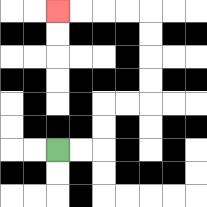{'start': '[2, 6]', 'end': '[2, 0]', 'path_directions': 'R,R,U,U,R,R,U,U,U,U,L,L,L,L', 'path_coordinates': '[[2, 6], [3, 6], [4, 6], [4, 5], [4, 4], [5, 4], [6, 4], [6, 3], [6, 2], [6, 1], [6, 0], [5, 0], [4, 0], [3, 0], [2, 0]]'}